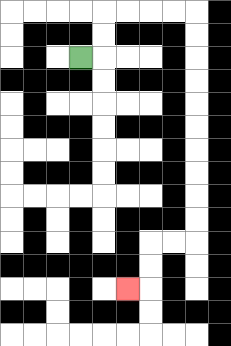{'start': '[3, 2]', 'end': '[5, 12]', 'path_directions': 'R,U,U,R,R,R,R,D,D,D,D,D,D,D,D,D,D,L,L,D,D,L', 'path_coordinates': '[[3, 2], [4, 2], [4, 1], [4, 0], [5, 0], [6, 0], [7, 0], [8, 0], [8, 1], [8, 2], [8, 3], [8, 4], [8, 5], [8, 6], [8, 7], [8, 8], [8, 9], [8, 10], [7, 10], [6, 10], [6, 11], [6, 12], [5, 12]]'}